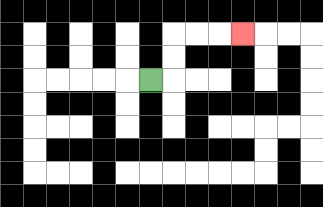{'start': '[6, 3]', 'end': '[10, 1]', 'path_directions': 'R,U,U,R,R,R', 'path_coordinates': '[[6, 3], [7, 3], [7, 2], [7, 1], [8, 1], [9, 1], [10, 1]]'}